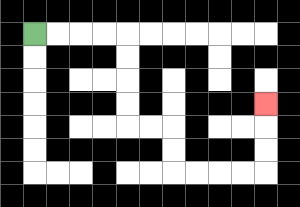{'start': '[1, 1]', 'end': '[11, 4]', 'path_directions': 'R,R,R,R,D,D,D,D,R,R,D,D,R,R,R,R,U,U,U', 'path_coordinates': '[[1, 1], [2, 1], [3, 1], [4, 1], [5, 1], [5, 2], [5, 3], [5, 4], [5, 5], [6, 5], [7, 5], [7, 6], [7, 7], [8, 7], [9, 7], [10, 7], [11, 7], [11, 6], [11, 5], [11, 4]]'}